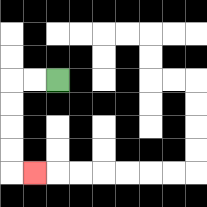{'start': '[2, 3]', 'end': '[1, 7]', 'path_directions': 'L,L,D,D,D,D,R', 'path_coordinates': '[[2, 3], [1, 3], [0, 3], [0, 4], [0, 5], [0, 6], [0, 7], [1, 7]]'}